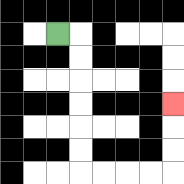{'start': '[2, 1]', 'end': '[7, 4]', 'path_directions': 'R,D,D,D,D,D,D,R,R,R,R,U,U,U', 'path_coordinates': '[[2, 1], [3, 1], [3, 2], [3, 3], [3, 4], [3, 5], [3, 6], [3, 7], [4, 7], [5, 7], [6, 7], [7, 7], [7, 6], [7, 5], [7, 4]]'}